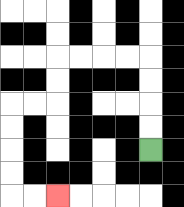{'start': '[6, 6]', 'end': '[2, 8]', 'path_directions': 'U,U,U,U,L,L,L,L,D,D,L,L,D,D,D,D,R,R', 'path_coordinates': '[[6, 6], [6, 5], [6, 4], [6, 3], [6, 2], [5, 2], [4, 2], [3, 2], [2, 2], [2, 3], [2, 4], [1, 4], [0, 4], [0, 5], [0, 6], [0, 7], [0, 8], [1, 8], [2, 8]]'}